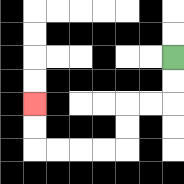{'start': '[7, 2]', 'end': '[1, 4]', 'path_directions': 'D,D,L,L,D,D,L,L,L,L,U,U', 'path_coordinates': '[[7, 2], [7, 3], [7, 4], [6, 4], [5, 4], [5, 5], [5, 6], [4, 6], [3, 6], [2, 6], [1, 6], [1, 5], [1, 4]]'}